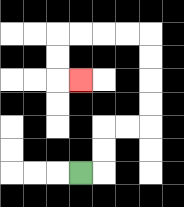{'start': '[3, 7]', 'end': '[3, 3]', 'path_directions': 'R,U,U,R,R,U,U,U,U,L,L,L,L,D,D,R', 'path_coordinates': '[[3, 7], [4, 7], [4, 6], [4, 5], [5, 5], [6, 5], [6, 4], [6, 3], [6, 2], [6, 1], [5, 1], [4, 1], [3, 1], [2, 1], [2, 2], [2, 3], [3, 3]]'}